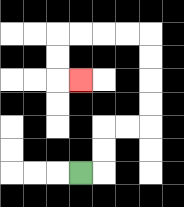{'start': '[3, 7]', 'end': '[3, 3]', 'path_directions': 'R,U,U,R,R,U,U,U,U,L,L,L,L,D,D,R', 'path_coordinates': '[[3, 7], [4, 7], [4, 6], [4, 5], [5, 5], [6, 5], [6, 4], [6, 3], [6, 2], [6, 1], [5, 1], [4, 1], [3, 1], [2, 1], [2, 2], [2, 3], [3, 3]]'}